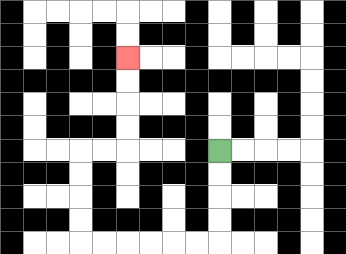{'start': '[9, 6]', 'end': '[5, 2]', 'path_directions': 'D,D,D,D,L,L,L,L,L,L,U,U,U,U,R,R,U,U,U,U', 'path_coordinates': '[[9, 6], [9, 7], [9, 8], [9, 9], [9, 10], [8, 10], [7, 10], [6, 10], [5, 10], [4, 10], [3, 10], [3, 9], [3, 8], [3, 7], [3, 6], [4, 6], [5, 6], [5, 5], [5, 4], [5, 3], [5, 2]]'}